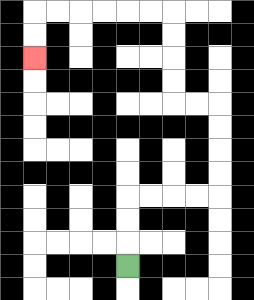{'start': '[5, 11]', 'end': '[1, 2]', 'path_directions': 'U,U,U,R,R,R,R,U,U,U,U,L,L,U,U,U,U,L,L,L,L,L,L,D,D', 'path_coordinates': '[[5, 11], [5, 10], [5, 9], [5, 8], [6, 8], [7, 8], [8, 8], [9, 8], [9, 7], [9, 6], [9, 5], [9, 4], [8, 4], [7, 4], [7, 3], [7, 2], [7, 1], [7, 0], [6, 0], [5, 0], [4, 0], [3, 0], [2, 0], [1, 0], [1, 1], [1, 2]]'}